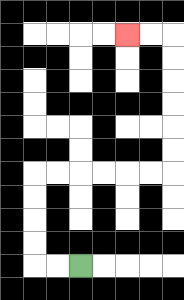{'start': '[3, 11]', 'end': '[5, 1]', 'path_directions': 'L,L,U,U,U,U,R,R,R,R,R,R,U,U,U,U,U,U,L,L', 'path_coordinates': '[[3, 11], [2, 11], [1, 11], [1, 10], [1, 9], [1, 8], [1, 7], [2, 7], [3, 7], [4, 7], [5, 7], [6, 7], [7, 7], [7, 6], [7, 5], [7, 4], [7, 3], [7, 2], [7, 1], [6, 1], [5, 1]]'}